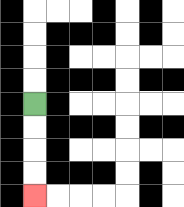{'start': '[1, 4]', 'end': '[1, 8]', 'path_directions': 'D,D,D,D', 'path_coordinates': '[[1, 4], [1, 5], [1, 6], [1, 7], [1, 8]]'}